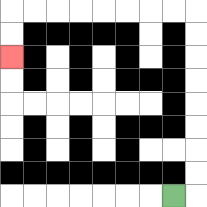{'start': '[7, 8]', 'end': '[0, 2]', 'path_directions': 'R,U,U,U,U,U,U,U,U,L,L,L,L,L,L,L,L,D,D', 'path_coordinates': '[[7, 8], [8, 8], [8, 7], [8, 6], [8, 5], [8, 4], [8, 3], [8, 2], [8, 1], [8, 0], [7, 0], [6, 0], [5, 0], [4, 0], [3, 0], [2, 0], [1, 0], [0, 0], [0, 1], [0, 2]]'}